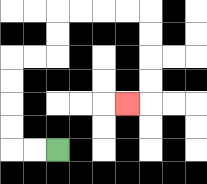{'start': '[2, 6]', 'end': '[5, 4]', 'path_directions': 'L,L,U,U,U,U,R,R,U,U,R,R,R,R,D,D,D,D,L', 'path_coordinates': '[[2, 6], [1, 6], [0, 6], [0, 5], [0, 4], [0, 3], [0, 2], [1, 2], [2, 2], [2, 1], [2, 0], [3, 0], [4, 0], [5, 0], [6, 0], [6, 1], [6, 2], [6, 3], [6, 4], [5, 4]]'}